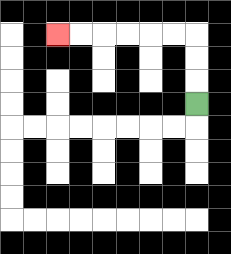{'start': '[8, 4]', 'end': '[2, 1]', 'path_directions': 'U,U,U,L,L,L,L,L,L', 'path_coordinates': '[[8, 4], [8, 3], [8, 2], [8, 1], [7, 1], [6, 1], [5, 1], [4, 1], [3, 1], [2, 1]]'}